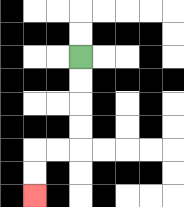{'start': '[3, 2]', 'end': '[1, 8]', 'path_directions': 'D,D,D,D,L,L,D,D', 'path_coordinates': '[[3, 2], [3, 3], [3, 4], [3, 5], [3, 6], [2, 6], [1, 6], [1, 7], [1, 8]]'}